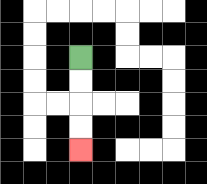{'start': '[3, 2]', 'end': '[3, 6]', 'path_directions': 'D,D,D,D', 'path_coordinates': '[[3, 2], [3, 3], [3, 4], [3, 5], [3, 6]]'}